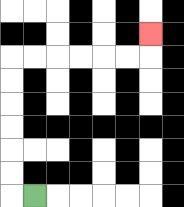{'start': '[1, 8]', 'end': '[6, 1]', 'path_directions': 'L,U,U,U,U,U,U,R,R,R,R,R,R,U', 'path_coordinates': '[[1, 8], [0, 8], [0, 7], [0, 6], [0, 5], [0, 4], [0, 3], [0, 2], [1, 2], [2, 2], [3, 2], [4, 2], [5, 2], [6, 2], [6, 1]]'}